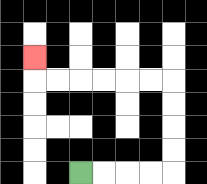{'start': '[3, 7]', 'end': '[1, 2]', 'path_directions': 'R,R,R,R,U,U,U,U,L,L,L,L,L,L,U', 'path_coordinates': '[[3, 7], [4, 7], [5, 7], [6, 7], [7, 7], [7, 6], [7, 5], [7, 4], [7, 3], [6, 3], [5, 3], [4, 3], [3, 3], [2, 3], [1, 3], [1, 2]]'}